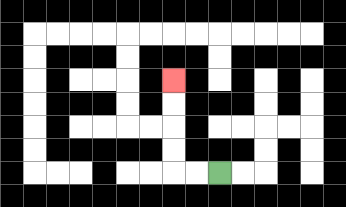{'start': '[9, 7]', 'end': '[7, 3]', 'path_directions': 'L,L,U,U,U,U', 'path_coordinates': '[[9, 7], [8, 7], [7, 7], [7, 6], [7, 5], [7, 4], [7, 3]]'}